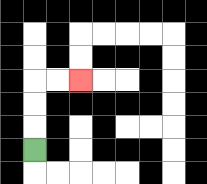{'start': '[1, 6]', 'end': '[3, 3]', 'path_directions': 'U,U,U,R,R', 'path_coordinates': '[[1, 6], [1, 5], [1, 4], [1, 3], [2, 3], [3, 3]]'}